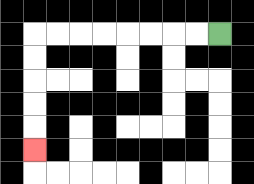{'start': '[9, 1]', 'end': '[1, 6]', 'path_directions': 'L,L,L,L,L,L,L,L,D,D,D,D,D', 'path_coordinates': '[[9, 1], [8, 1], [7, 1], [6, 1], [5, 1], [4, 1], [3, 1], [2, 1], [1, 1], [1, 2], [1, 3], [1, 4], [1, 5], [1, 6]]'}